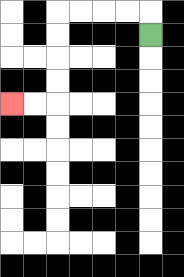{'start': '[6, 1]', 'end': '[0, 4]', 'path_directions': 'U,L,L,L,L,D,D,D,D,L,L', 'path_coordinates': '[[6, 1], [6, 0], [5, 0], [4, 0], [3, 0], [2, 0], [2, 1], [2, 2], [2, 3], [2, 4], [1, 4], [0, 4]]'}